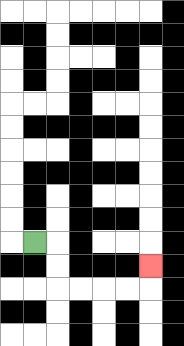{'start': '[1, 10]', 'end': '[6, 11]', 'path_directions': 'R,D,D,R,R,R,R,U', 'path_coordinates': '[[1, 10], [2, 10], [2, 11], [2, 12], [3, 12], [4, 12], [5, 12], [6, 12], [6, 11]]'}